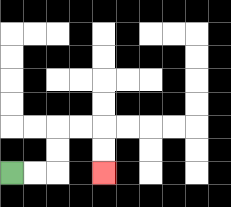{'start': '[0, 7]', 'end': '[4, 7]', 'path_directions': 'R,R,U,U,R,R,D,D', 'path_coordinates': '[[0, 7], [1, 7], [2, 7], [2, 6], [2, 5], [3, 5], [4, 5], [4, 6], [4, 7]]'}